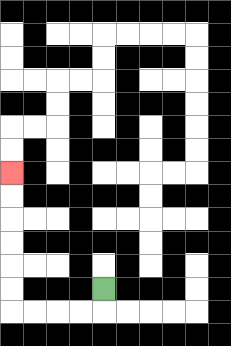{'start': '[4, 12]', 'end': '[0, 7]', 'path_directions': 'D,L,L,L,L,U,U,U,U,U,U', 'path_coordinates': '[[4, 12], [4, 13], [3, 13], [2, 13], [1, 13], [0, 13], [0, 12], [0, 11], [0, 10], [0, 9], [0, 8], [0, 7]]'}